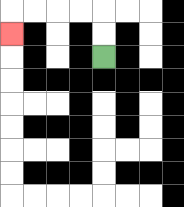{'start': '[4, 2]', 'end': '[0, 1]', 'path_directions': 'U,U,L,L,L,L,D', 'path_coordinates': '[[4, 2], [4, 1], [4, 0], [3, 0], [2, 0], [1, 0], [0, 0], [0, 1]]'}